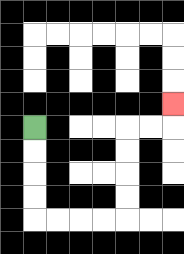{'start': '[1, 5]', 'end': '[7, 4]', 'path_directions': 'D,D,D,D,R,R,R,R,U,U,U,U,R,R,U', 'path_coordinates': '[[1, 5], [1, 6], [1, 7], [1, 8], [1, 9], [2, 9], [3, 9], [4, 9], [5, 9], [5, 8], [5, 7], [5, 6], [5, 5], [6, 5], [7, 5], [7, 4]]'}